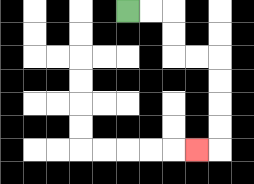{'start': '[5, 0]', 'end': '[8, 6]', 'path_directions': 'R,R,D,D,R,R,D,D,D,D,L', 'path_coordinates': '[[5, 0], [6, 0], [7, 0], [7, 1], [7, 2], [8, 2], [9, 2], [9, 3], [9, 4], [9, 5], [9, 6], [8, 6]]'}